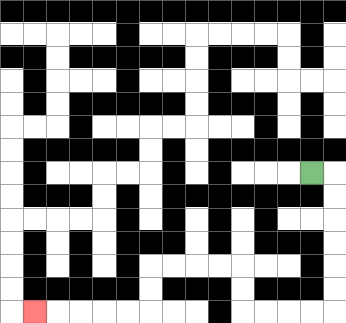{'start': '[13, 7]', 'end': '[1, 13]', 'path_directions': 'R,D,D,D,D,D,D,L,L,L,L,U,U,L,L,L,L,D,D,L,L,L,L,L', 'path_coordinates': '[[13, 7], [14, 7], [14, 8], [14, 9], [14, 10], [14, 11], [14, 12], [14, 13], [13, 13], [12, 13], [11, 13], [10, 13], [10, 12], [10, 11], [9, 11], [8, 11], [7, 11], [6, 11], [6, 12], [6, 13], [5, 13], [4, 13], [3, 13], [2, 13], [1, 13]]'}